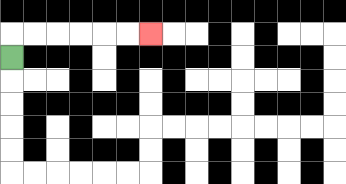{'start': '[0, 2]', 'end': '[6, 1]', 'path_directions': 'U,R,R,R,R,R,R', 'path_coordinates': '[[0, 2], [0, 1], [1, 1], [2, 1], [3, 1], [4, 1], [5, 1], [6, 1]]'}